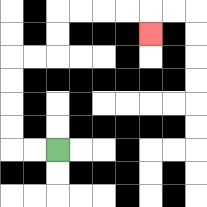{'start': '[2, 6]', 'end': '[6, 1]', 'path_directions': 'L,L,U,U,U,U,R,R,U,U,R,R,R,R,D', 'path_coordinates': '[[2, 6], [1, 6], [0, 6], [0, 5], [0, 4], [0, 3], [0, 2], [1, 2], [2, 2], [2, 1], [2, 0], [3, 0], [4, 0], [5, 0], [6, 0], [6, 1]]'}